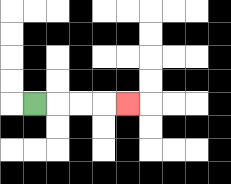{'start': '[1, 4]', 'end': '[5, 4]', 'path_directions': 'R,R,R,R', 'path_coordinates': '[[1, 4], [2, 4], [3, 4], [4, 4], [5, 4]]'}